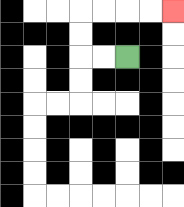{'start': '[5, 2]', 'end': '[7, 0]', 'path_directions': 'L,L,U,U,R,R,R,R', 'path_coordinates': '[[5, 2], [4, 2], [3, 2], [3, 1], [3, 0], [4, 0], [5, 0], [6, 0], [7, 0]]'}